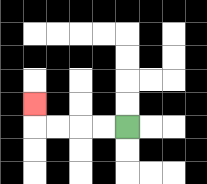{'start': '[5, 5]', 'end': '[1, 4]', 'path_directions': 'L,L,L,L,U', 'path_coordinates': '[[5, 5], [4, 5], [3, 5], [2, 5], [1, 5], [1, 4]]'}